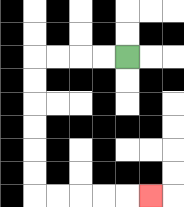{'start': '[5, 2]', 'end': '[6, 8]', 'path_directions': 'L,L,L,L,D,D,D,D,D,D,R,R,R,R,R', 'path_coordinates': '[[5, 2], [4, 2], [3, 2], [2, 2], [1, 2], [1, 3], [1, 4], [1, 5], [1, 6], [1, 7], [1, 8], [2, 8], [3, 8], [4, 8], [5, 8], [6, 8]]'}